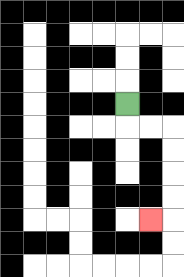{'start': '[5, 4]', 'end': '[6, 9]', 'path_directions': 'D,R,R,D,D,D,D,L', 'path_coordinates': '[[5, 4], [5, 5], [6, 5], [7, 5], [7, 6], [7, 7], [7, 8], [7, 9], [6, 9]]'}